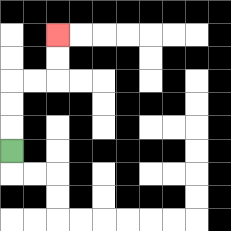{'start': '[0, 6]', 'end': '[2, 1]', 'path_directions': 'U,U,U,R,R,U,U', 'path_coordinates': '[[0, 6], [0, 5], [0, 4], [0, 3], [1, 3], [2, 3], [2, 2], [2, 1]]'}